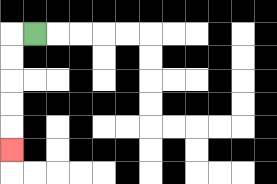{'start': '[1, 1]', 'end': '[0, 6]', 'path_directions': 'L,D,D,D,D,D', 'path_coordinates': '[[1, 1], [0, 1], [0, 2], [0, 3], [0, 4], [0, 5], [0, 6]]'}